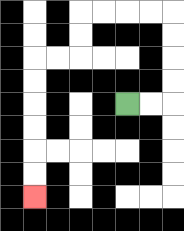{'start': '[5, 4]', 'end': '[1, 8]', 'path_directions': 'R,R,U,U,U,U,L,L,L,L,D,D,L,L,D,D,D,D,D,D', 'path_coordinates': '[[5, 4], [6, 4], [7, 4], [7, 3], [7, 2], [7, 1], [7, 0], [6, 0], [5, 0], [4, 0], [3, 0], [3, 1], [3, 2], [2, 2], [1, 2], [1, 3], [1, 4], [1, 5], [1, 6], [1, 7], [1, 8]]'}